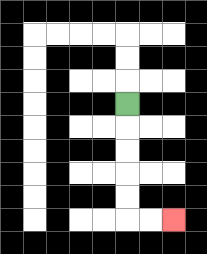{'start': '[5, 4]', 'end': '[7, 9]', 'path_directions': 'D,D,D,D,D,R,R', 'path_coordinates': '[[5, 4], [5, 5], [5, 6], [5, 7], [5, 8], [5, 9], [6, 9], [7, 9]]'}